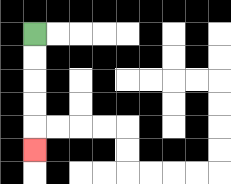{'start': '[1, 1]', 'end': '[1, 6]', 'path_directions': 'D,D,D,D,D', 'path_coordinates': '[[1, 1], [1, 2], [1, 3], [1, 4], [1, 5], [1, 6]]'}